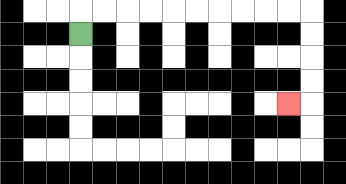{'start': '[3, 1]', 'end': '[12, 4]', 'path_directions': 'U,R,R,R,R,R,R,R,R,R,R,D,D,D,D,L', 'path_coordinates': '[[3, 1], [3, 0], [4, 0], [5, 0], [6, 0], [7, 0], [8, 0], [9, 0], [10, 0], [11, 0], [12, 0], [13, 0], [13, 1], [13, 2], [13, 3], [13, 4], [12, 4]]'}